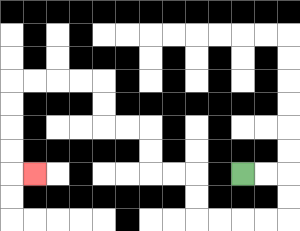{'start': '[10, 7]', 'end': '[1, 7]', 'path_directions': 'R,R,D,D,L,L,L,L,U,U,L,L,U,U,L,L,U,U,L,L,L,L,D,D,D,D,R', 'path_coordinates': '[[10, 7], [11, 7], [12, 7], [12, 8], [12, 9], [11, 9], [10, 9], [9, 9], [8, 9], [8, 8], [8, 7], [7, 7], [6, 7], [6, 6], [6, 5], [5, 5], [4, 5], [4, 4], [4, 3], [3, 3], [2, 3], [1, 3], [0, 3], [0, 4], [0, 5], [0, 6], [0, 7], [1, 7]]'}